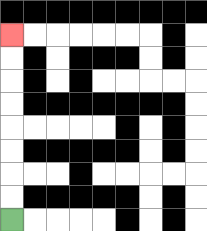{'start': '[0, 9]', 'end': '[0, 1]', 'path_directions': 'U,U,U,U,U,U,U,U', 'path_coordinates': '[[0, 9], [0, 8], [0, 7], [0, 6], [0, 5], [0, 4], [0, 3], [0, 2], [0, 1]]'}